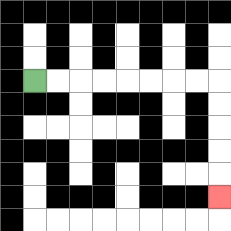{'start': '[1, 3]', 'end': '[9, 8]', 'path_directions': 'R,R,R,R,R,R,R,R,D,D,D,D,D', 'path_coordinates': '[[1, 3], [2, 3], [3, 3], [4, 3], [5, 3], [6, 3], [7, 3], [8, 3], [9, 3], [9, 4], [9, 5], [9, 6], [9, 7], [9, 8]]'}